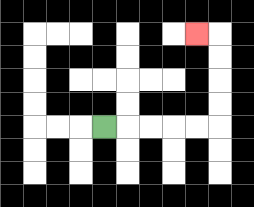{'start': '[4, 5]', 'end': '[8, 1]', 'path_directions': 'R,R,R,R,R,U,U,U,U,L', 'path_coordinates': '[[4, 5], [5, 5], [6, 5], [7, 5], [8, 5], [9, 5], [9, 4], [9, 3], [9, 2], [9, 1], [8, 1]]'}